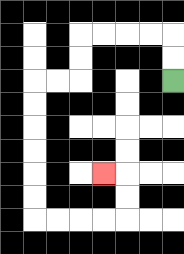{'start': '[7, 3]', 'end': '[4, 7]', 'path_directions': 'U,U,L,L,L,L,D,D,L,L,D,D,D,D,D,D,R,R,R,R,U,U,L', 'path_coordinates': '[[7, 3], [7, 2], [7, 1], [6, 1], [5, 1], [4, 1], [3, 1], [3, 2], [3, 3], [2, 3], [1, 3], [1, 4], [1, 5], [1, 6], [1, 7], [1, 8], [1, 9], [2, 9], [3, 9], [4, 9], [5, 9], [5, 8], [5, 7], [4, 7]]'}